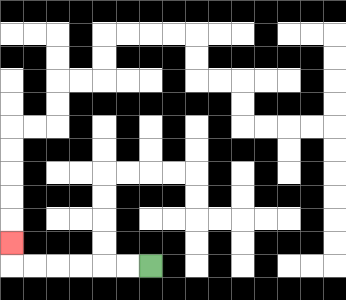{'start': '[6, 11]', 'end': '[0, 10]', 'path_directions': 'L,L,L,L,L,L,U', 'path_coordinates': '[[6, 11], [5, 11], [4, 11], [3, 11], [2, 11], [1, 11], [0, 11], [0, 10]]'}